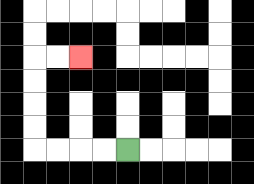{'start': '[5, 6]', 'end': '[3, 2]', 'path_directions': 'L,L,L,L,U,U,U,U,R,R', 'path_coordinates': '[[5, 6], [4, 6], [3, 6], [2, 6], [1, 6], [1, 5], [1, 4], [1, 3], [1, 2], [2, 2], [3, 2]]'}